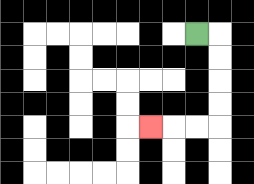{'start': '[8, 1]', 'end': '[6, 5]', 'path_directions': 'R,D,D,D,D,L,L,L', 'path_coordinates': '[[8, 1], [9, 1], [9, 2], [9, 3], [9, 4], [9, 5], [8, 5], [7, 5], [6, 5]]'}